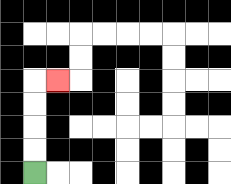{'start': '[1, 7]', 'end': '[2, 3]', 'path_directions': 'U,U,U,U,R', 'path_coordinates': '[[1, 7], [1, 6], [1, 5], [1, 4], [1, 3], [2, 3]]'}